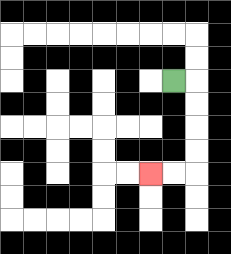{'start': '[7, 3]', 'end': '[6, 7]', 'path_directions': 'R,D,D,D,D,L,L', 'path_coordinates': '[[7, 3], [8, 3], [8, 4], [8, 5], [8, 6], [8, 7], [7, 7], [6, 7]]'}